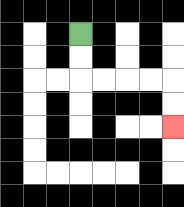{'start': '[3, 1]', 'end': '[7, 5]', 'path_directions': 'D,D,R,R,R,R,D,D', 'path_coordinates': '[[3, 1], [3, 2], [3, 3], [4, 3], [5, 3], [6, 3], [7, 3], [7, 4], [7, 5]]'}